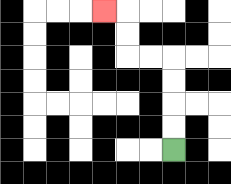{'start': '[7, 6]', 'end': '[4, 0]', 'path_directions': 'U,U,U,U,L,L,U,U,L', 'path_coordinates': '[[7, 6], [7, 5], [7, 4], [7, 3], [7, 2], [6, 2], [5, 2], [5, 1], [5, 0], [4, 0]]'}